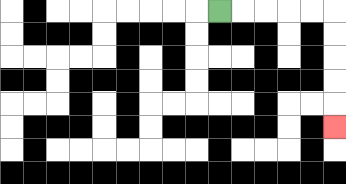{'start': '[9, 0]', 'end': '[14, 5]', 'path_directions': 'R,R,R,R,R,D,D,D,D,D', 'path_coordinates': '[[9, 0], [10, 0], [11, 0], [12, 0], [13, 0], [14, 0], [14, 1], [14, 2], [14, 3], [14, 4], [14, 5]]'}